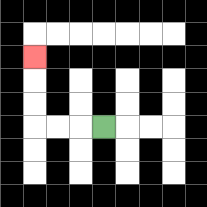{'start': '[4, 5]', 'end': '[1, 2]', 'path_directions': 'L,L,L,U,U,U', 'path_coordinates': '[[4, 5], [3, 5], [2, 5], [1, 5], [1, 4], [1, 3], [1, 2]]'}